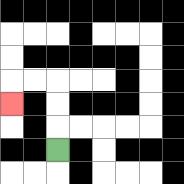{'start': '[2, 6]', 'end': '[0, 4]', 'path_directions': 'U,U,U,L,L,D', 'path_coordinates': '[[2, 6], [2, 5], [2, 4], [2, 3], [1, 3], [0, 3], [0, 4]]'}